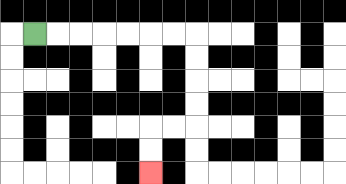{'start': '[1, 1]', 'end': '[6, 7]', 'path_directions': 'R,R,R,R,R,R,R,D,D,D,D,L,L,D,D', 'path_coordinates': '[[1, 1], [2, 1], [3, 1], [4, 1], [5, 1], [6, 1], [7, 1], [8, 1], [8, 2], [8, 3], [8, 4], [8, 5], [7, 5], [6, 5], [6, 6], [6, 7]]'}